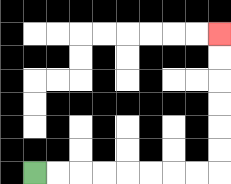{'start': '[1, 7]', 'end': '[9, 1]', 'path_directions': 'R,R,R,R,R,R,R,R,U,U,U,U,U,U', 'path_coordinates': '[[1, 7], [2, 7], [3, 7], [4, 7], [5, 7], [6, 7], [7, 7], [8, 7], [9, 7], [9, 6], [9, 5], [9, 4], [9, 3], [9, 2], [9, 1]]'}